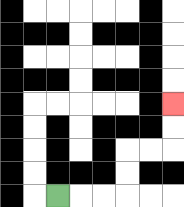{'start': '[2, 8]', 'end': '[7, 4]', 'path_directions': 'R,R,R,U,U,R,R,U,U', 'path_coordinates': '[[2, 8], [3, 8], [4, 8], [5, 8], [5, 7], [5, 6], [6, 6], [7, 6], [7, 5], [7, 4]]'}